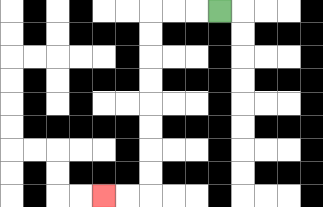{'start': '[9, 0]', 'end': '[4, 8]', 'path_directions': 'L,L,L,D,D,D,D,D,D,D,D,L,L', 'path_coordinates': '[[9, 0], [8, 0], [7, 0], [6, 0], [6, 1], [6, 2], [6, 3], [6, 4], [6, 5], [6, 6], [6, 7], [6, 8], [5, 8], [4, 8]]'}